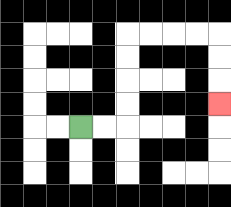{'start': '[3, 5]', 'end': '[9, 4]', 'path_directions': 'R,R,U,U,U,U,R,R,R,R,D,D,D', 'path_coordinates': '[[3, 5], [4, 5], [5, 5], [5, 4], [5, 3], [5, 2], [5, 1], [6, 1], [7, 1], [8, 1], [9, 1], [9, 2], [9, 3], [9, 4]]'}